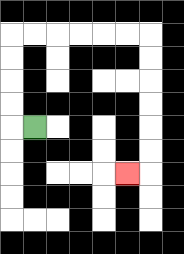{'start': '[1, 5]', 'end': '[5, 7]', 'path_directions': 'L,U,U,U,U,R,R,R,R,R,R,D,D,D,D,D,D,L', 'path_coordinates': '[[1, 5], [0, 5], [0, 4], [0, 3], [0, 2], [0, 1], [1, 1], [2, 1], [3, 1], [4, 1], [5, 1], [6, 1], [6, 2], [6, 3], [6, 4], [6, 5], [6, 6], [6, 7], [5, 7]]'}